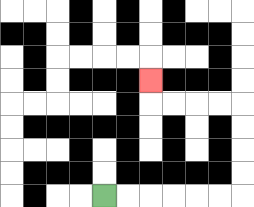{'start': '[4, 8]', 'end': '[6, 3]', 'path_directions': 'R,R,R,R,R,R,U,U,U,U,L,L,L,L,U', 'path_coordinates': '[[4, 8], [5, 8], [6, 8], [7, 8], [8, 8], [9, 8], [10, 8], [10, 7], [10, 6], [10, 5], [10, 4], [9, 4], [8, 4], [7, 4], [6, 4], [6, 3]]'}